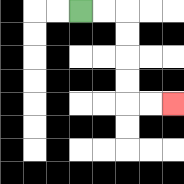{'start': '[3, 0]', 'end': '[7, 4]', 'path_directions': 'R,R,D,D,D,D,R,R', 'path_coordinates': '[[3, 0], [4, 0], [5, 0], [5, 1], [5, 2], [5, 3], [5, 4], [6, 4], [7, 4]]'}